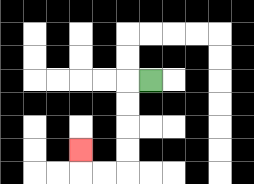{'start': '[6, 3]', 'end': '[3, 6]', 'path_directions': 'L,D,D,D,D,L,L,U', 'path_coordinates': '[[6, 3], [5, 3], [5, 4], [5, 5], [5, 6], [5, 7], [4, 7], [3, 7], [3, 6]]'}